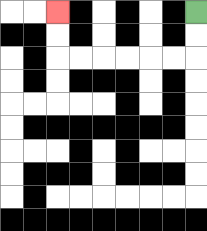{'start': '[8, 0]', 'end': '[2, 0]', 'path_directions': 'D,D,L,L,L,L,L,L,U,U', 'path_coordinates': '[[8, 0], [8, 1], [8, 2], [7, 2], [6, 2], [5, 2], [4, 2], [3, 2], [2, 2], [2, 1], [2, 0]]'}